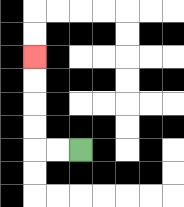{'start': '[3, 6]', 'end': '[1, 2]', 'path_directions': 'L,L,U,U,U,U', 'path_coordinates': '[[3, 6], [2, 6], [1, 6], [1, 5], [1, 4], [1, 3], [1, 2]]'}